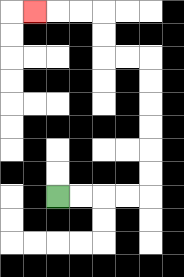{'start': '[2, 8]', 'end': '[1, 0]', 'path_directions': 'R,R,R,R,U,U,U,U,U,U,L,L,U,U,L,L,L', 'path_coordinates': '[[2, 8], [3, 8], [4, 8], [5, 8], [6, 8], [6, 7], [6, 6], [6, 5], [6, 4], [6, 3], [6, 2], [5, 2], [4, 2], [4, 1], [4, 0], [3, 0], [2, 0], [1, 0]]'}